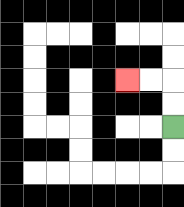{'start': '[7, 5]', 'end': '[5, 3]', 'path_directions': 'U,U,L,L', 'path_coordinates': '[[7, 5], [7, 4], [7, 3], [6, 3], [5, 3]]'}